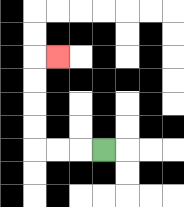{'start': '[4, 6]', 'end': '[2, 2]', 'path_directions': 'L,L,L,U,U,U,U,R', 'path_coordinates': '[[4, 6], [3, 6], [2, 6], [1, 6], [1, 5], [1, 4], [1, 3], [1, 2], [2, 2]]'}